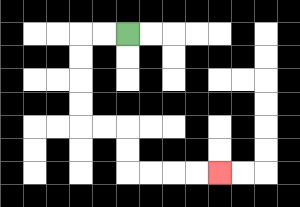{'start': '[5, 1]', 'end': '[9, 7]', 'path_directions': 'L,L,D,D,D,D,R,R,D,D,R,R,R,R', 'path_coordinates': '[[5, 1], [4, 1], [3, 1], [3, 2], [3, 3], [3, 4], [3, 5], [4, 5], [5, 5], [5, 6], [5, 7], [6, 7], [7, 7], [8, 7], [9, 7]]'}